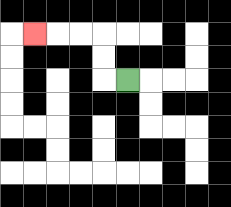{'start': '[5, 3]', 'end': '[1, 1]', 'path_directions': 'L,U,U,L,L,L', 'path_coordinates': '[[5, 3], [4, 3], [4, 2], [4, 1], [3, 1], [2, 1], [1, 1]]'}